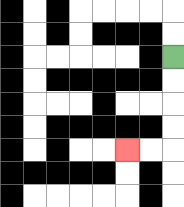{'start': '[7, 2]', 'end': '[5, 6]', 'path_directions': 'D,D,D,D,L,L', 'path_coordinates': '[[7, 2], [7, 3], [7, 4], [7, 5], [7, 6], [6, 6], [5, 6]]'}